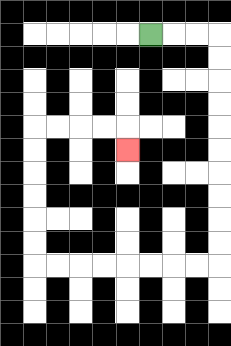{'start': '[6, 1]', 'end': '[5, 6]', 'path_directions': 'R,R,R,D,D,D,D,D,D,D,D,D,D,L,L,L,L,L,L,L,L,U,U,U,U,U,U,R,R,R,R,D', 'path_coordinates': '[[6, 1], [7, 1], [8, 1], [9, 1], [9, 2], [9, 3], [9, 4], [9, 5], [9, 6], [9, 7], [9, 8], [9, 9], [9, 10], [9, 11], [8, 11], [7, 11], [6, 11], [5, 11], [4, 11], [3, 11], [2, 11], [1, 11], [1, 10], [1, 9], [1, 8], [1, 7], [1, 6], [1, 5], [2, 5], [3, 5], [4, 5], [5, 5], [5, 6]]'}